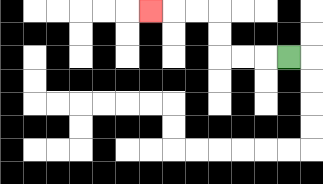{'start': '[12, 2]', 'end': '[6, 0]', 'path_directions': 'L,L,L,U,U,L,L,L', 'path_coordinates': '[[12, 2], [11, 2], [10, 2], [9, 2], [9, 1], [9, 0], [8, 0], [7, 0], [6, 0]]'}